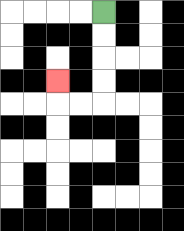{'start': '[4, 0]', 'end': '[2, 3]', 'path_directions': 'D,D,D,D,L,L,U', 'path_coordinates': '[[4, 0], [4, 1], [4, 2], [4, 3], [4, 4], [3, 4], [2, 4], [2, 3]]'}